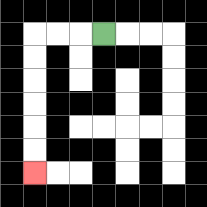{'start': '[4, 1]', 'end': '[1, 7]', 'path_directions': 'L,L,L,D,D,D,D,D,D', 'path_coordinates': '[[4, 1], [3, 1], [2, 1], [1, 1], [1, 2], [1, 3], [1, 4], [1, 5], [1, 6], [1, 7]]'}